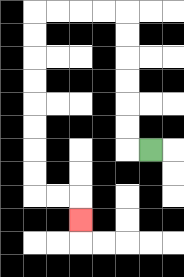{'start': '[6, 6]', 'end': '[3, 9]', 'path_directions': 'L,U,U,U,U,U,U,L,L,L,L,D,D,D,D,D,D,D,D,R,R,D', 'path_coordinates': '[[6, 6], [5, 6], [5, 5], [5, 4], [5, 3], [5, 2], [5, 1], [5, 0], [4, 0], [3, 0], [2, 0], [1, 0], [1, 1], [1, 2], [1, 3], [1, 4], [1, 5], [1, 6], [1, 7], [1, 8], [2, 8], [3, 8], [3, 9]]'}